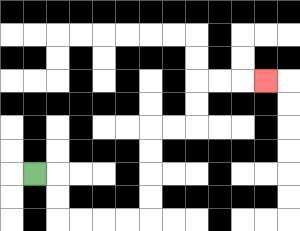{'start': '[1, 7]', 'end': '[11, 3]', 'path_directions': 'R,D,D,R,R,R,R,U,U,U,U,R,R,U,U,R,R,R', 'path_coordinates': '[[1, 7], [2, 7], [2, 8], [2, 9], [3, 9], [4, 9], [5, 9], [6, 9], [6, 8], [6, 7], [6, 6], [6, 5], [7, 5], [8, 5], [8, 4], [8, 3], [9, 3], [10, 3], [11, 3]]'}